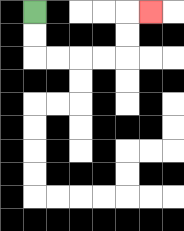{'start': '[1, 0]', 'end': '[6, 0]', 'path_directions': 'D,D,R,R,R,R,U,U,R', 'path_coordinates': '[[1, 0], [1, 1], [1, 2], [2, 2], [3, 2], [4, 2], [5, 2], [5, 1], [5, 0], [6, 0]]'}